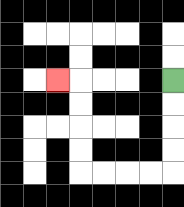{'start': '[7, 3]', 'end': '[2, 3]', 'path_directions': 'D,D,D,D,L,L,L,L,U,U,U,U,L', 'path_coordinates': '[[7, 3], [7, 4], [7, 5], [7, 6], [7, 7], [6, 7], [5, 7], [4, 7], [3, 7], [3, 6], [3, 5], [3, 4], [3, 3], [2, 3]]'}